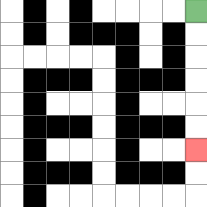{'start': '[8, 0]', 'end': '[8, 6]', 'path_directions': 'D,D,D,D,D,D', 'path_coordinates': '[[8, 0], [8, 1], [8, 2], [8, 3], [8, 4], [8, 5], [8, 6]]'}